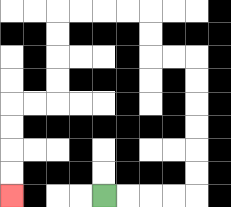{'start': '[4, 8]', 'end': '[0, 8]', 'path_directions': 'R,R,R,R,U,U,U,U,U,U,L,L,U,U,L,L,L,L,D,D,D,D,L,L,D,D,D,D', 'path_coordinates': '[[4, 8], [5, 8], [6, 8], [7, 8], [8, 8], [8, 7], [8, 6], [8, 5], [8, 4], [8, 3], [8, 2], [7, 2], [6, 2], [6, 1], [6, 0], [5, 0], [4, 0], [3, 0], [2, 0], [2, 1], [2, 2], [2, 3], [2, 4], [1, 4], [0, 4], [0, 5], [0, 6], [0, 7], [0, 8]]'}